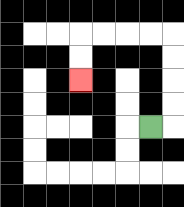{'start': '[6, 5]', 'end': '[3, 3]', 'path_directions': 'R,U,U,U,U,L,L,L,L,D,D', 'path_coordinates': '[[6, 5], [7, 5], [7, 4], [7, 3], [7, 2], [7, 1], [6, 1], [5, 1], [4, 1], [3, 1], [3, 2], [3, 3]]'}